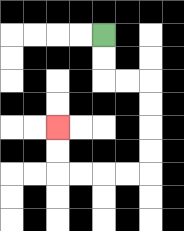{'start': '[4, 1]', 'end': '[2, 5]', 'path_directions': 'D,D,R,R,D,D,D,D,L,L,L,L,U,U', 'path_coordinates': '[[4, 1], [4, 2], [4, 3], [5, 3], [6, 3], [6, 4], [6, 5], [6, 6], [6, 7], [5, 7], [4, 7], [3, 7], [2, 7], [2, 6], [2, 5]]'}